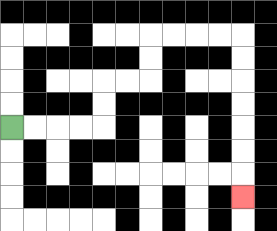{'start': '[0, 5]', 'end': '[10, 8]', 'path_directions': 'R,R,R,R,U,U,R,R,U,U,R,R,R,R,D,D,D,D,D,D,D', 'path_coordinates': '[[0, 5], [1, 5], [2, 5], [3, 5], [4, 5], [4, 4], [4, 3], [5, 3], [6, 3], [6, 2], [6, 1], [7, 1], [8, 1], [9, 1], [10, 1], [10, 2], [10, 3], [10, 4], [10, 5], [10, 6], [10, 7], [10, 8]]'}